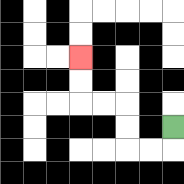{'start': '[7, 5]', 'end': '[3, 2]', 'path_directions': 'D,L,L,U,U,L,L,U,U', 'path_coordinates': '[[7, 5], [7, 6], [6, 6], [5, 6], [5, 5], [5, 4], [4, 4], [3, 4], [3, 3], [3, 2]]'}